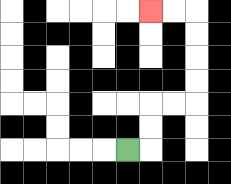{'start': '[5, 6]', 'end': '[6, 0]', 'path_directions': 'R,U,U,R,R,U,U,U,U,L,L', 'path_coordinates': '[[5, 6], [6, 6], [6, 5], [6, 4], [7, 4], [8, 4], [8, 3], [8, 2], [8, 1], [8, 0], [7, 0], [6, 0]]'}